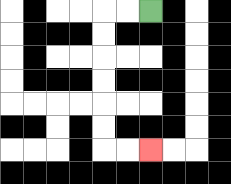{'start': '[6, 0]', 'end': '[6, 6]', 'path_directions': 'L,L,D,D,D,D,D,D,R,R', 'path_coordinates': '[[6, 0], [5, 0], [4, 0], [4, 1], [4, 2], [4, 3], [4, 4], [4, 5], [4, 6], [5, 6], [6, 6]]'}